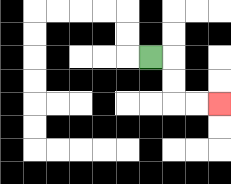{'start': '[6, 2]', 'end': '[9, 4]', 'path_directions': 'R,D,D,R,R', 'path_coordinates': '[[6, 2], [7, 2], [7, 3], [7, 4], [8, 4], [9, 4]]'}